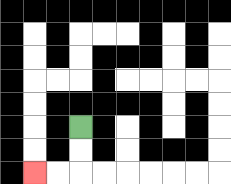{'start': '[3, 5]', 'end': '[1, 7]', 'path_directions': 'D,D,L,L', 'path_coordinates': '[[3, 5], [3, 6], [3, 7], [2, 7], [1, 7]]'}